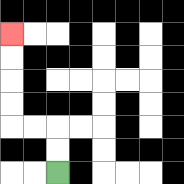{'start': '[2, 7]', 'end': '[0, 1]', 'path_directions': 'U,U,L,L,U,U,U,U', 'path_coordinates': '[[2, 7], [2, 6], [2, 5], [1, 5], [0, 5], [0, 4], [0, 3], [0, 2], [0, 1]]'}